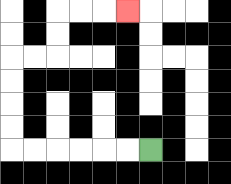{'start': '[6, 6]', 'end': '[5, 0]', 'path_directions': 'L,L,L,L,L,L,U,U,U,U,R,R,U,U,R,R,R', 'path_coordinates': '[[6, 6], [5, 6], [4, 6], [3, 6], [2, 6], [1, 6], [0, 6], [0, 5], [0, 4], [0, 3], [0, 2], [1, 2], [2, 2], [2, 1], [2, 0], [3, 0], [4, 0], [5, 0]]'}